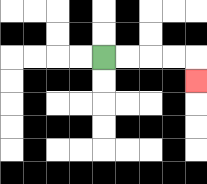{'start': '[4, 2]', 'end': '[8, 3]', 'path_directions': 'R,R,R,R,D', 'path_coordinates': '[[4, 2], [5, 2], [6, 2], [7, 2], [8, 2], [8, 3]]'}